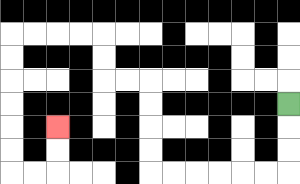{'start': '[12, 4]', 'end': '[2, 5]', 'path_directions': 'D,D,D,L,L,L,L,L,L,U,U,U,U,L,L,U,U,L,L,L,L,D,D,D,D,D,D,R,R,U,U', 'path_coordinates': '[[12, 4], [12, 5], [12, 6], [12, 7], [11, 7], [10, 7], [9, 7], [8, 7], [7, 7], [6, 7], [6, 6], [6, 5], [6, 4], [6, 3], [5, 3], [4, 3], [4, 2], [4, 1], [3, 1], [2, 1], [1, 1], [0, 1], [0, 2], [0, 3], [0, 4], [0, 5], [0, 6], [0, 7], [1, 7], [2, 7], [2, 6], [2, 5]]'}